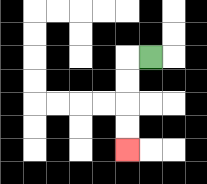{'start': '[6, 2]', 'end': '[5, 6]', 'path_directions': 'L,D,D,D,D', 'path_coordinates': '[[6, 2], [5, 2], [5, 3], [5, 4], [5, 5], [5, 6]]'}